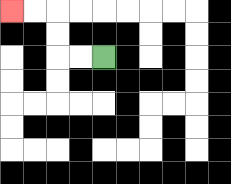{'start': '[4, 2]', 'end': '[0, 0]', 'path_directions': 'L,L,U,U,L,L', 'path_coordinates': '[[4, 2], [3, 2], [2, 2], [2, 1], [2, 0], [1, 0], [0, 0]]'}